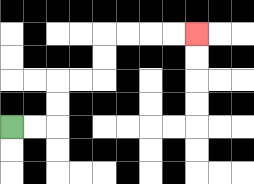{'start': '[0, 5]', 'end': '[8, 1]', 'path_directions': 'R,R,U,U,R,R,U,U,R,R,R,R', 'path_coordinates': '[[0, 5], [1, 5], [2, 5], [2, 4], [2, 3], [3, 3], [4, 3], [4, 2], [4, 1], [5, 1], [6, 1], [7, 1], [8, 1]]'}